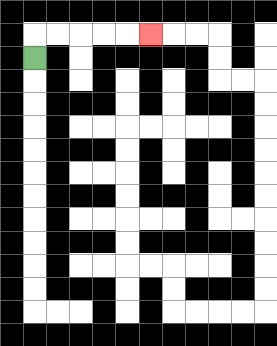{'start': '[1, 2]', 'end': '[6, 1]', 'path_directions': 'U,R,R,R,R,R', 'path_coordinates': '[[1, 2], [1, 1], [2, 1], [3, 1], [4, 1], [5, 1], [6, 1]]'}